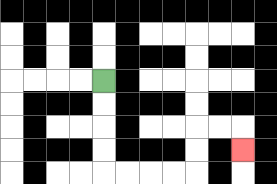{'start': '[4, 3]', 'end': '[10, 6]', 'path_directions': 'D,D,D,D,R,R,R,R,U,U,R,R,D', 'path_coordinates': '[[4, 3], [4, 4], [4, 5], [4, 6], [4, 7], [5, 7], [6, 7], [7, 7], [8, 7], [8, 6], [8, 5], [9, 5], [10, 5], [10, 6]]'}